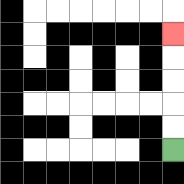{'start': '[7, 6]', 'end': '[7, 1]', 'path_directions': 'U,U,U,U,U', 'path_coordinates': '[[7, 6], [7, 5], [7, 4], [7, 3], [7, 2], [7, 1]]'}